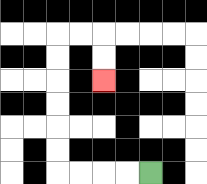{'start': '[6, 7]', 'end': '[4, 3]', 'path_directions': 'L,L,L,L,U,U,U,U,U,U,R,R,D,D', 'path_coordinates': '[[6, 7], [5, 7], [4, 7], [3, 7], [2, 7], [2, 6], [2, 5], [2, 4], [2, 3], [2, 2], [2, 1], [3, 1], [4, 1], [4, 2], [4, 3]]'}